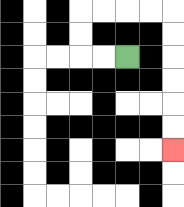{'start': '[5, 2]', 'end': '[7, 6]', 'path_directions': 'L,L,U,U,R,R,R,R,D,D,D,D,D,D', 'path_coordinates': '[[5, 2], [4, 2], [3, 2], [3, 1], [3, 0], [4, 0], [5, 0], [6, 0], [7, 0], [7, 1], [7, 2], [7, 3], [7, 4], [7, 5], [7, 6]]'}